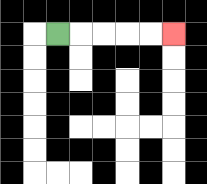{'start': '[2, 1]', 'end': '[7, 1]', 'path_directions': 'R,R,R,R,R', 'path_coordinates': '[[2, 1], [3, 1], [4, 1], [5, 1], [6, 1], [7, 1]]'}